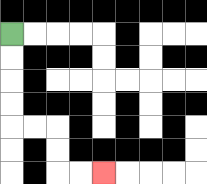{'start': '[0, 1]', 'end': '[4, 7]', 'path_directions': 'D,D,D,D,R,R,D,D,R,R', 'path_coordinates': '[[0, 1], [0, 2], [0, 3], [0, 4], [0, 5], [1, 5], [2, 5], [2, 6], [2, 7], [3, 7], [4, 7]]'}